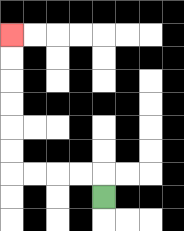{'start': '[4, 8]', 'end': '[0, 1]', 'path_directions': 'U,L,L,L,L,U,U,U,U,U,U', 'path_coordinates': '[[4, 8], [4, 7], [3, 7], [2, 7], [1, 7], [0, 7], [0, 6], [0, 5], [0, 4], [0, 3], [0, 2], [0, 1]]'}